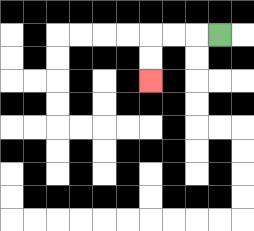{'start': '[9, 1]', 'end': '[6, 3]', 'path_directions': 'L,L,L,D,D', 'path_coordinates': '[[9, 1], [8, 1], [7, 1], [6, 1], [6, 2], [6, 3]]'}